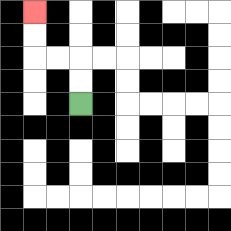{'start': '[3, 4]', 'end': '[1, 0]', 'path_directions': 'U,U,L,L,U,U', 'path_coordinates': '[[3, 4], [3, 3], [3, 2], [2, 2], [1, 2], [1, 1], [1, 0]]'}